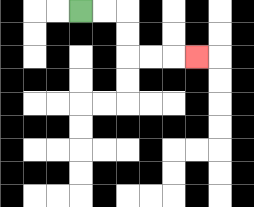{'start': '[3, 0]', 'end': '[8, 2]', 'path_directions': 'R,R,D,D,R,R,R', 'path_coordinates': '[[3, 0], [4, 0], [5, 0], [5, 1], [5, 2], [6, 2], [7, 2], [8, 2]]'}